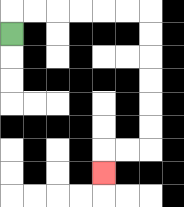{'start': '[0, 1]', 'end': '[4, 7]', 'path_directions': 'U,R,R,R,R,R,R,D,D,D,D,D,D,L,L,D', 'path_coordinates': '[[0, 1], [0, 0], [1, 0], [2, 0], [3, 0], [4, 0], [5, 0], [6, 0], [6, 1], [6, 2], [6, 3], [6, 4], [6, 5], [6, 6], [5, 6], [4, 6], [4, 7]]'}